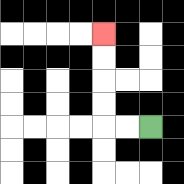{'start': '[6, 5]', 'end': '[4, 1]', 'path_directions': 'L,L,U,U,U,U', 'path_coordinates': '[[6, 5], [5, 5], [4, 5], [4, 4], [4, 3], [4, 2], [4, 1]]'}